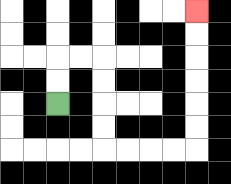{'start': '[2, 4]', 'end': '[8, 0]', 'path_directions': 'U,U,R,R,D,D,D,D,R,R,R,R,U,U,U,U,U,U', 'path_coordinates': '[[2, 4], [2, 3], [2, 2], [3, 2], [4, 2], [4, 3], [4, 4], [4, 5], [4, 6], [5, 6], [6, 6], [7, 6], [8, 6], [8, 5], [8, 4], [8, 3], [8, 2], [8, 1], [8, 0]]'}